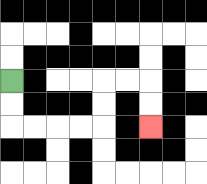{'start': '[0, 3]', 'end': '[6, 5]', 'path_directions': 'D,D,R,R,R,R,U,U,R,R,D,D', 'path_coordinates': '[[0, 3], [0, 4], [0, 5], [1, 5], [2, 5], [3, 5], [4, 5], [4, 4], [4, 3], [5, 3], [6, 3], [6, 4], [6, 5]]'}